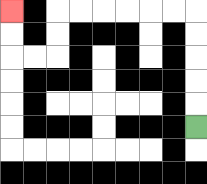{'start': '[8, 5]', 'end': '[0, 0]', 'path_directions': 'U,U,U,U,U,L,L,L,L,L,L,D,D,L,L,U,U', 'path_coordinates': '[[8, 5], [8, 4], [8, 3], [8, 2], [8, 1], [8, 0], [7, 0], [6, 0], [5, 0], [4, 0], [3, 0], [2, 0], [2, 1], [2, 2], [1, 2], [0, 2], [0, 1], [0, 0]]'}